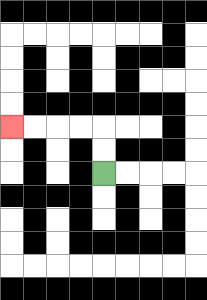{'start': '[4, 7]', 'end': '[0, 5]', 'path_directions': 'U,U,L,L,L,L', 'path_coordinates': '[[4, 7], [4, 6], [4, 5], [3, 5], [2, 5], [1, 5], [0, 5]]'}